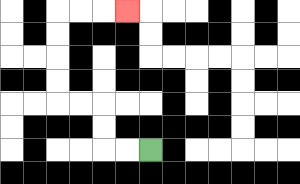{'start': '[6, 6]', 'end': '[5, 0]', 'path_directions': 'L,L,U,U,L,L,U,U,U,U,R,R,R', 'path_coordinates': '[[6, 6], [5, 6], [4, 6], [4, 5], [4, 4], [3, 4], [2, 4], [2, 3], [2, 2], [2, 1], [2, 0], [3, 0], [4, 0], [5, 0]]'}